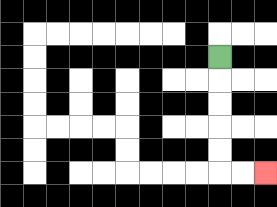{'start': '[9, 2]', 'end': '[11, 7]', 'path_directions': 'D,D,D,D,D,R,R', 'path_coordinates': '[[9, 2], [9, 3], [9, 4], [9, 5], [9, 6], [9, 7], [10, 7], [11, 7]]'}